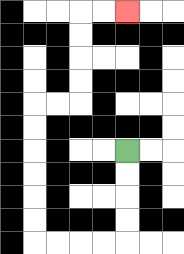{'start': '[5, 6]', 'end': '[5, 0]', 'path_directions': 'D,D,D,D,L,L,L,L,U,U,U,U,U,U,R,R,U,U,U,U,R,R', 'path_coordinates': '[[5, 6], [5, 7], [5, 8], [5, 9], [5, 10], [4, 10], [3, 10], [2, 10], [1, 10], [1, 9], [1, 8], [1, 7], [1, 6], [1, 5], [1, 4], [2, 4], [3, 4], [3, 3], [3, 2], [3, 1], [3, 0], [4, 0], [5, 0]]'}